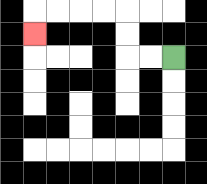{'start': '[7, 2]', 'end': '[1, 1]', 'path_directions': 'L,L,U,U,L,L,L,L,D', 'path_coordinates': '[[7, 2], [6, 2], [5, 2], [5, 1], [5, 0], [4, 0], [3, 0], [2, 0], [1, 0], [1, 1]]'}